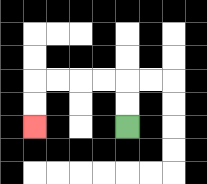{'start': '[5, 5]', 'end': '[1, 5]', 'path_directions': 'U,U,L,L,L,L,D,D', 'path_coordinates': '[[5, 5], [5, 4], [5, 3], [4, 3], [3, 3], [2, 3], [1, 3], [1, 4], [1, 5]]'}